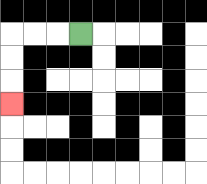{'start': '[3, 1]', 'end': '[0, 4]', 'path_directions': 'L,L,L,D,D,D', 'path_coordinates': '[[3, 1], [2, 1], [1, 1], [0, 1], [0, 2], [0, 3], [0, 4]]'}